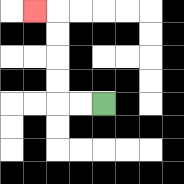{'start': '[4, 4]', 'end': '[1, 0]', 'path_directions': 'L,L,U,U,U,U,L', 'path_coordinates': '[[4, 4], [3, 4], [2, 4], [2, 3], [2, 2], [2, 1], [2, 0], [1, 0]]'}